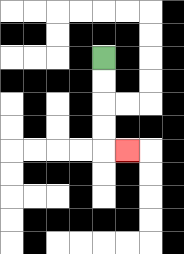{'start': '[4, 2]', 'end': '[5, 6]', 'path_directions': 'D,D,D,D,R', 'path_coordinates': '[[4, 2], [4, 3], [4, 4], [4, 5], [4, 6], [5, 6]]'}